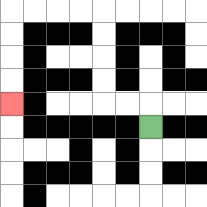{'start': '[6, 5]', 'end': '[0, 4]', 'path_directions': 'U,L,L,U,U,U,U,L,L,L,L,D,D,D,D', 'path_coordinates': '[[6, 5], [6, 4], [5, 4], [4, 4], [4, 3], [4, 2], [4, 1], [4, 0], [3, 0], [2, 0], [1, 0], [0, 0], [0, 1], [0, 2], [0, 3], [0, 4]]'}